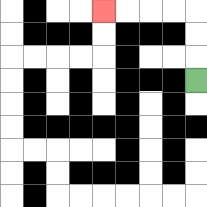{'start': '[8, 3]', 'end': '[4, 0]', 'path_directions': 'U,U,U,L,L,L,L', 'path_coordinates': '[[8, 3], [8, 2], [8, 1], [8, 0], [7, 0], [6, 0], [5, 0], [4, 0]]'}